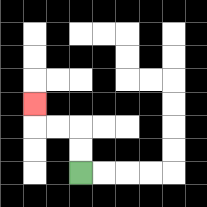{'start': '[3, 7]', 'end': '[1, 4]', 'path_directions': 'U,U,L,L,U', 'path_coordinates': '[[3, 7], [3, 6], [3, 5], [2, 5], [1, 5], [1, 4]]'}